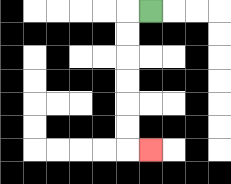{'start': '[6, 0]', 'end': '[6, 6]', 'path_directions': 'L,D,D,D,D,D,D,R', 'path_coordinates': '[[6, 0], [5, 0], [5, 1], [5, 2], [5, 3], [5, 4], [5, 5], [5, 6], [6, 6]]'}